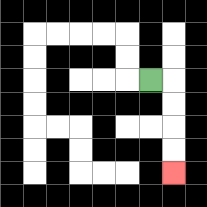{'start': '[6, 3]', 'end': '[7, 7]', 'path_directions': 'R,D,D,D,D', 'path_coordinates': '[[6, 3], [7, 3], [7, 4], [7, 5], [7, 6], [7, 7]]'}